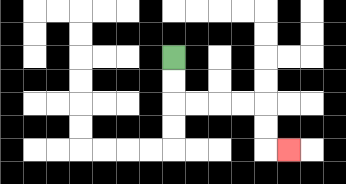{'start': '[7, 2]', 'end': '[12, 6]', 'path_directions': 'D,D,R,R,R,R,D,D,R', 'path_coordinates': '[[7, 2], [7, 3], [7, 4], [8, 4], [9, 4], [10, 4], [11, 4], [11, 5], [11, 6], [12, 6]]'}